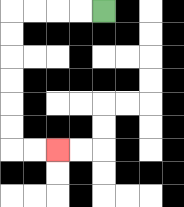{'start': '[4, 0]', 'end': '[2, 6]', 'path_directions': 'L,L,L,L,D,D,D,D,D,D,R,R', 'path_coordinates': '[[4, 0], [3, 0], [2, 0], [1, 0], [0, 0], [0, 1], [0, 2], [0, 3], [0, 4], [0, 5], [0, 6], [1, 6], [2, 6]]'}